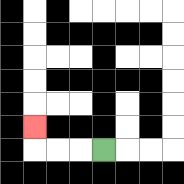{'start': '[4, 6]', 'end': '[1, 5]', 'path_directions': 'L,L,L,U', 'path_coordinates': '[[4, 6], [3, 6], [2, 6], [1, 6], [1, 5]]'}